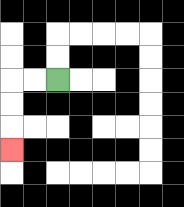{'start': '[2, 3]', 'end': '[0, 6]', 'path_directions': 'L,L,D,D,D', 'path_coordinates': '[[2, 3], [1, 3], [0, 3], [0, 4], [0, 5], [0, 6]]'}